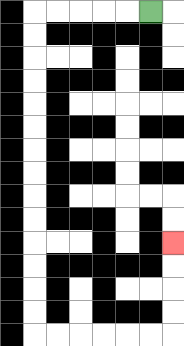{'start': '[6, 0]', 'end': '[7, 10]', 'path_directions': 'L,L,L,L,L,D,D,D,D,D,D,D,D,D,D,D,D,D,D,R,R,R,R,R,R,U,U,U,U', 'path_coordinates': '[[6, 0], [5, 0], [4, 0], [3, 0], [2, 0], [1, 0], [1, 1], [1, 2], [1, 3], [1, 4], [1, 5], [1, 6], [1, 7], [1, 8], [1, 9], [1, 10], [1, 11], [1, 12], [1, 13], [1, 14], [2, 14], [3, 14], [4, 14], [5, 14], [6, 14], [7, 14], [7, 13], [7, 12], [7, 11], [7, 10]]'}